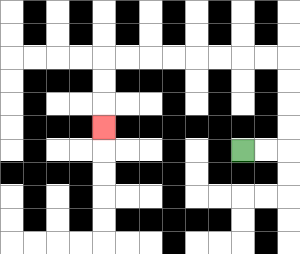{'start': '[10, 6]', 'end': '[4, 5]', 'path_directions': 'R,R,U,U,U,U,L,L,L,L,L,L,L,L,D,D,D', 'path_coordinates': '[[10, 6], [11, 6], [12, 6], [12, 5], [12, 4], [12, 3], [12, 2], [11, 2], [10, 2], [9, 2], [8, 2], [7, 2], [6, 2], [5, 2], [4, 2], [4, 3], [4, 4], [4, 5]]'}